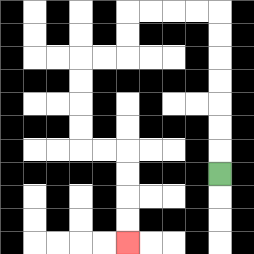{'start': '[9, 7]', 'end': '[5, 10]', 'path_directions': 'U,U,U,U,U,U,U,L,L,L,L,D,D,L,L,D,D,D,D,R,R,D,D,D,D', 'path_coordinates': '[[9, 7], [9, 6], [9, 5], [9, 4], [9, 3], [9, 2], [9, 1], [9, 0], [8, 0], [7, 0], [6, 0], [5, 0], [5, 1], [5, 2], [4, 2], [3, 2], [3, 3], [3, 4], [3, 5], [3, 6], [4, 6], [5, 6], [5, 7], [5, 8], [5, 9], [5, 10]]'}